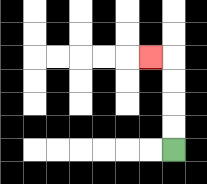{'start': '[7, 6]', 'end': '[6, 2]', 'path_directions': 'U,U,U,U,L', 'path_coordinates': '[[7, 6], [7, 5], [7, 4], [7, 3], [7, 2], [6, 2]]'}